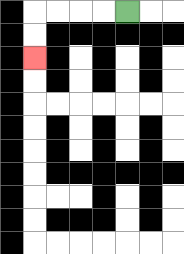{'start': '[5, 0]', 'end': '[1, 2]', 'path_directions': 'L,L,L,L,D,D', 'path_coordinates': '[[5, 0], [4, 0], [3, 0], [2, 0], [1, 0], [1, 1], [1, 2]]'}